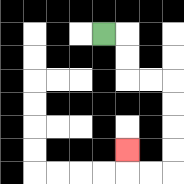{'start': '[4, 1]', 'end': '[5, 6]', 'path_directions': 'R,D,D,R,R,D,D,D,D,L,L,U', 'path_coordinates': '[[4, 1], [5, 1], [5, 2], [5, 3], [6, 3], [7, 3], [7, 4], [7, 5], [7, 6], [7, 7], [6, 7], [5, 7], [5, 6]]'}